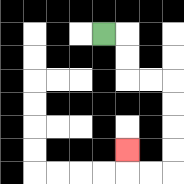{'start': '[4, 1]', 'end': '[5, 6]', 'path_directions': 'R,D,D,R,R,D,D,D,D,L,L,U', 'path_coordinates': '[[4, 1], [5, 1], [5, 2], [5, 3], [6, 3], [7, 3], [7, 4], [7, 5], [7, 6], [7, 7], [6, 7], [5, 7], [5, 6]]'}